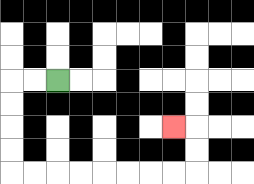{'start': '[2, 3]', 'end': '[7, 5]', 'path_directions': 'L,L,D,D,D,D,R,R,R,R,R,R,R,R,U,U,L', 'path_coordinates': '[[2, 3], [1, 3], [0, 3], [0, 4], [0, 5], [0, 6], [0, 7], [1, 7], [2, 7], [3, 7], [4, 7], [5, 7], [6, 7], [7, 7], [8, 7], [8, 6], [8, 5], [7, 5]]'}